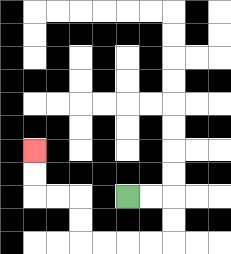{'start': '[5, 8]', 'end': '[1, 6]', 'path_directions': 'R,R,D,D,L,L,L,L,U,U,L,L,U,U', 'path_coordinates': '[[5, 8], [6, 8], [7, 8], [7, 9], [7, 10], [6, 10], [5, 10], [4, 10], [3, 10], [3, 9], [3, 8], [2, 8], [1, 8], [1, 7], [1, 6]]'}